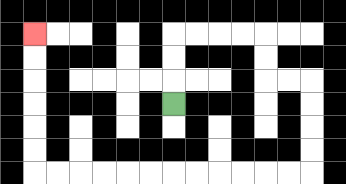{'start': '[7, 4]', 'end': '[1, 1]', 'path_directions': 'U,U,U,R,R,R,R,D,D,R,R,D,D,D,D,L,L,L,L,L,L,L,L,L,L,L,L,U,U,U,U,U,U', 'path_coordinates': '[[7, 4], [7, 3], [7, 2], [7, 1], [8, 1], [9, 1], [10, 1], [11, 1], [11, 2], [11, 3], [12, 3], [13, 3], [13, 4], [13, 5], [13, 6], [13, 7], [12, 7], [11, 7], [10, 7], [9, 7], [8, 7], [7, 7], [6, 7], [5, 7], [4, 7], [3, 7], [2, 7], [1, 7], [1, 6], [1, 5], [1, 4], [1, 3], [1, 2], [1, 1]]'}